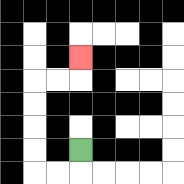{'start': '[3, 6]', 'end': '[3, 2]', 'path_directions': 'D,L,L,U,U,U,U,R,R,U', 'path_coordinates': '[[3, 6], [3, 7], [2, 7], [1, 7], [1, 6], [1, 5], [1, 4], [1, 3], [2, 3], [3, 3], [3, 2]]'}